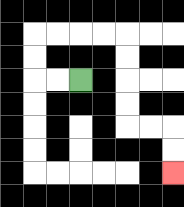{'start': '[3, 3]', 'end': '[7, 7]', 'path_directions': 'L,L,U,U,R,R,R,R,D,D,D,D,R,R,D,D', 'path_coordinates': '[[3, 3], [2, 3], [1, 3], [1, 2], [1, 1], [2, 1], [3, 1], [4, 1], [5, 1], [5, 2], [5, 3], [5, 4], [5, 5], [6, 5], [7, 5], [7, 6], [7, 7]]'}